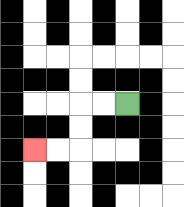{'start': '[5, 4]', 'end': '[1, 6]', 'path_directions': 'L,L,D,D,L,L', 'path_coordinates': '[[5, 4], [4, 4], [3, 4], [3, 5], [3, 6], [2, 6], [1, 6]]'}